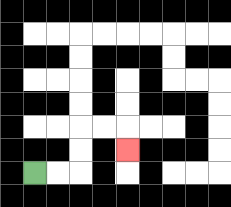{'start': '[1, 7]', 'end': '[5, 6]', 'path_directions': 'R,R,U,U,R,R,D', 'path_coordinates': '[[1, 7], [2, 7], [3, 7], [3, 6], [3, 5], [4, 5], [5, 5], [5, 6]]'}